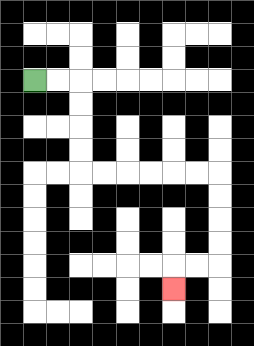{'start': '[1, 3]', 'end': '[7, 12]', 'path_directions': 'R,R,D,D,D,D,R,R,R,R,R,R,D,D,D,D,L,L,D', 'path_coordinates': '[[1, 3], [2, 3], [3, 3], [3, 4], [3, 5], [3, 6], [3, 7], [4, 7], [5, 7], [6, 7], [7, 7], [8, 7], [9, 7], [9, 8], [9, 9], [9, 10], [9, 11], [8, 11], [7, 11], [7, 12]]'}